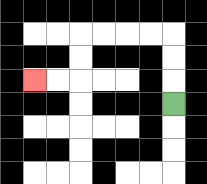{'start': '[7, 4]', 'end': '[1, 3]', 'path_directions': 'U,U,U,L,L,L,L,D,D,L,L', 'path_coordinates': '[[7, 4], [7, 3], [7, 2], [7, 1], [6, 1], [5, 1], [4, 1], [3, 1], [3, 2], [3, 3], [2, 3], [1, 3]]'}